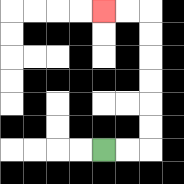{'start': '[4, 6]', 'end': '[4, 0]', 'path_directions': 'R,R,U,U,U,U,U,U,L,L', 'path_coordinates': '[[4, 6], [5, 6], [6, 6], [6, 5], [6, 4], [6, 3], [6, 2], [6, 1], [6, 0], [5, 0], [4, 0]]'}